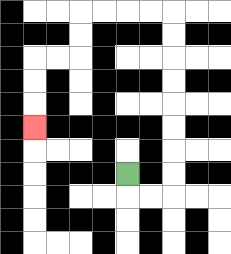{'start': '[5, 7]', 'end': '[1, 5]', 'path_directions': 'D,R,R,U,U,U,U,U,U,U,U,L,L,L,L,D,D,L,L,D,D,D', 'path_coordinates': '[[5, 7], [5, 8], [6, 8], [7, 8], [7, 7], [7, 6], [7, 5], [7, 4], [7, 3], [7, 2], [7, 1], [7, 0], [6, 0], [5, 0], [4, 0], [3, 0], [3, 1], [3, 2], [2, 2], [1, 2], [1, 3], [1, 4], [1, 5]]'}